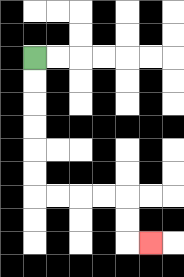{'start': '[1, 2]', 'end': '[6, 10]', 'path_directions': 'D,D,D,D,D,D,R,R,R,R,D,D,R', 'path_coordinates': '[[1, 2], [1, 3], [1, 4], [1, 5], [1, 6], [1, 7], [1, 8], [2, 8], [3, 8], [4, 8], [5, 8], [5, 9], [5, 10], [6, 10]]'}